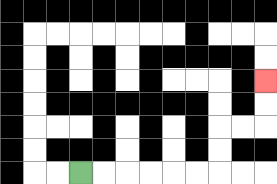{'start': '[3, 7]', 'end': '[11, 3]', 'path_directions': 'R,R,R,R,R,R,U,U,R,R,U,U', 'path_coordinates': '[[3, 7], [4, 7], [5, 7], [6, 7], [7, 7], [8, 7], [9, 7], [9, 6], [9, 5], [10, 5], [11, 5], [11, 4], [11, 3]]'}